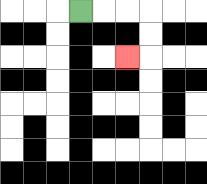{'start': '[3, 0]', 'end': '[5, 2]', 'path_directions': 'R,R,R,D,D,L', 'path_coordinates': '[[3, 0], [4, 0], [5, 0], [6, 0], [6, 1], [6, 2], [5, 2]]'}